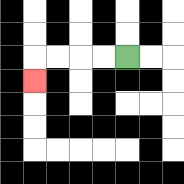{'start': '[5, 2]', 'end': '[1, 3]', 'path_directions': 'L,L,L,L,D', 'path_coordinates': '[[5, 2], [4, 2], [3, 2], [2, 2], [1, 2], [1, 3]]'}